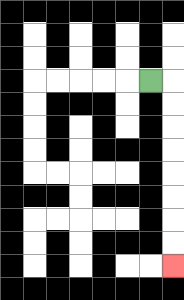{'start': '[6, 3]', 'end': '[7, 11]', 'path_directions': 'R,D,D,D,D,D,D,D,D', 'path_coordinates': '[[6, 3], [7, 3], [7, 4], [7, 5], [7, 6], [7, 7], [7, 8], [7, 9], [7, 10], [7, 11]]'}